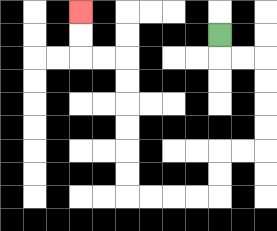{'start': '[9, 1]', 'end': '[3, 0]', 'path_directions': 'D,R,R,D,D,D,D,L,L,D,D,L,L,L,L,U,U,U,U,U,U,L,L,U,U', 'path_coordinates': '[[9, 1], [9, 2], [10, 2], [11, 2], [11, 3], [11, 4], [11, 5], [11, 6], [10, 6], [9, 6], [9, 7], [9, 8], [8, 8], [7, 8], [6, 8], [5, 8], [5, 7], [5, 6], [5, 5], [5, 4], [5, 3], [5, 2], [4, 2], [3, 2], [3, 1], [3, 0]]'}